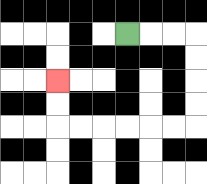{'start': '[5, 1]', 'end': '[2, 3]', 'path_directions': 'R,R,R,D,D,D,D,L,L,L,L,L,L,U,U', 'path_coordinates': '[[5, 1], [6, 1], [7, 1], [8, 1], [8, 2], [8, 3], [8, 4], [8, 5], [7, 5], [6, 5], [5, 5], [4, 5], [3, 5], [2, 5], [2, 4], [2, 3]]'}